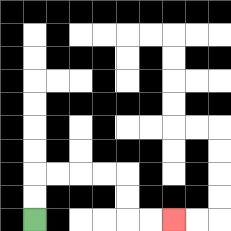{'start': '[1, 9]', 'end': '[7, 9]', 'path_directions': 'U,U,R,R,R,R,D,D,R,R', 'path_coordinates': '[[1, 9], [1, 8], [1, 7], [2, 7], [3, 7], [4, 7], [5, 7], [5, 8], [5, 9], [6, 9], [7, 9]]'}